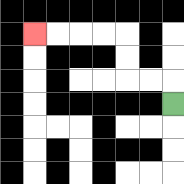{'start': '[7, 4]', 'end': '[1, 1]', 'path_directions': 'U,L,L,U,U,L,L,L,L', 'path_coordinates': '[[7, 4], [7, 3], [6, 3], [5, 3], [5, 2], [5, 1], [4, 1], [3, 1], [2, 1], [1, 1]]'}